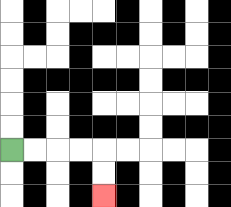{'start': '[0, 6]', 'end': '[4, 8]', 'path_directions': 'R,R,R,R,D,D', 'path_coordinates': '[[0, 6], [1, 6], [2, 6], [3, 6], [4, 6], [4, 7], [4, 8]]'}